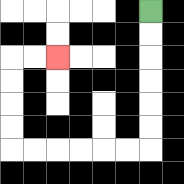{'start': '[6, 0]', 'end': '[2, 2]', 'path_directions': 'D,D,D,D,D,D,L,L,L,L,L,L,U,U,U,U,R,R', 'path_coordinates': '[[6, 0], [6, 1], [6, 2], [6, 3], [6, 4], [6, 5], [6, 6], [5, 6], [4, 6], [3, 6], [2, 6], [1, 6], [0, 6], [0, 5], [0, 4], [0, 3], [0, 2], [1, 2], [2, 2]]'}